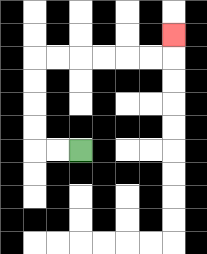{'start': '[3, 6]', 'end': '[7, 1]', 'path_directions': 'L,L,U,U,U,U,R,R,R,R,R,R,U', 'path_coordinates': '[[3, 6], [2, 6], [1, 6], [1, 5], [1, 4], [1, 3], [1, 2], [2, 2], [3, 2], [4, 2], [5, 2], [6, 2], [7, 2], [7, 1]]'}